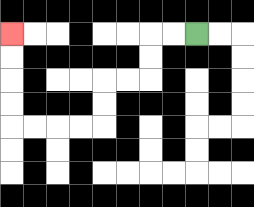{'start': '[8, 1]', 'end': '[0, 1]', 'path_directions': 'L,L,D,D,L,L,D,D,L,L,L,L,U,U,U,U', 'path_coordinates': '[[8, 1], [7, 1], [6, 1], [6, 2], [6, 3], [5, 3], [4, 3], [4, 4], [4, 5], [3, 5], [2, 5], [1, 5], [0, 5], [0, 4], [0, 3], [0, 2], [0, 1]]'}